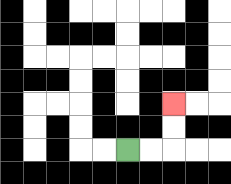{'start': '[5, 6]', 'end': '[7, 4]', 'path_directions': 'R,R,U,U', 'path_coordinates': '[[5, 6], [6, 6], [7, 6], [7, 5], [7, 4]]'}